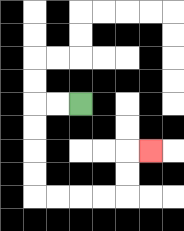{'start': '[3, 4]', 'end': '[6, 6]', 'path_directions': 'L,L,D,D,D,D,R,R,R,R,U,U,R', 'path_coordinates': '[[3, 4], [2, 4], [1, 4], [1, 5], [1, 6], [1, 7], [1, 8], [2, 8], [3, 8], [4, 8], [5, 8], [5, 7], [5, 6], [6, 6]]'}